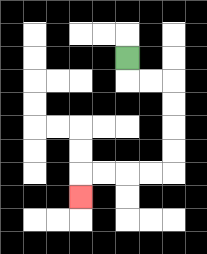{'start': '[5, 2]', 'end': '[3, 8]', 'path_directions': 'D,R,R,D,D,D,D,L,L,L,L,D', 'path_coordinates': '[[5, 2], [5, 3], [6, 3], [7, 3], [7, 4], [7, 5], [7, 6], [7, 7], [6, 7], [5, 7], [4, 7], [3, 7], [3, 8]]'}